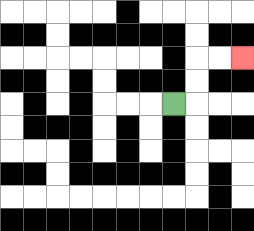{'start': '[7, 4]', 'end': '[10, 2]', 'path_directions': 'R,U,U,R,R', 'path_coordinates': '[[7, 4], [8, 4], [8, 3], [8, 2], [9, 2], [10, 2]]'}